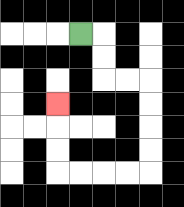{'start': '[3, 1]', 'end': '[2, 4]', 'path_directions': 'R,D,D,R,R,D,D,D,D,L,L,L,L,U,U,U', 'path_coordinates': '[[3, 1], [4, 1], [4, 2], [4, 3], [5, 3], [6, 3], [6, 4], [6, 5], [6, 6], [6, 7], [5, 7], [4, 7], [3, 7], [2, 7], [2, 6], [2, 5], [2, 4]]'}